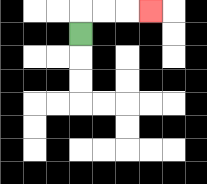{'start': '[3, 1]', 'end': '[6, 0]', 'path_directions': 'U,R,R,R', 'path_coordinates': '[[3, 1], [3, 0], [4, 0], [5, 0], [6, 0]]'}